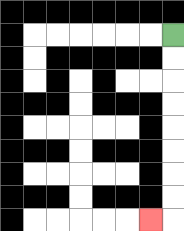{'start': '[7, 1]', 'end': '[6, 9]', 'path_directions': 'D,D,D,D,D,D,D,D,L', 'path_coordinates': '[[7, 1], [7, 2], [7, 3], [7, 4], [7, 5], [7, 6], [7, 7], [7, 8], [7, 9], [6, 9]]'}